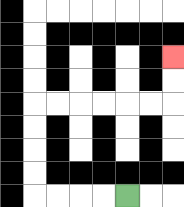{'start': '[5, 8]', 'end': '[7, 2]', 'path_directions': 'L,L,L,L,U,U,U,U,R,R,R,R,R,R,U,U', 'path_coordinates': '[[5, 8], [4, 8], [3, 8], [2, 8], [1, 8], [1, 7], [1, 6], [1, 5], [1, 4], [2, 4], [3, 4], [4, 4], [5, 4], [6, 4], [7, 4], [7, 3], [7, 2]]'}